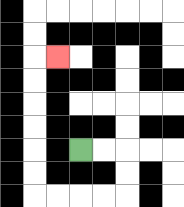{'start': '[3, 6]', 'end': '[2, 2]', 'path_directions': 'R,R,D,D,L,L,L,L,U,U,U,U,U,U,R', 'path_coordinates': '[[3, 6], [4, 6], [5, 6], [5, 7], [5, 8], [4, 8], [3, 8], [2, 8], [1, 8], [1, 7], [1, 6], [1, 5], [1, 4], [1, 3], [1, 2], [2, 2]]'}